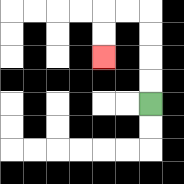{'start': '[6, 4]', 'end': '[4, 2]', 'path_directions': 'U,U,U,U,L,L,D,D', 'path_coordinates': '[[6, 4], [6, 3], [6, 2], [6, 1], [6, 0], [5, 0], [4, 0], [4, 1], [4, 2]]'}